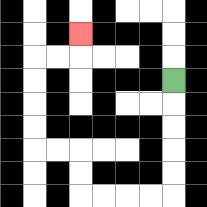{'start': '[7, 3]', 'end': '[3, 1]', 'path_directions': 'D,D,D,D,D,L,L,L,L,U,U,L,L,U,U,U,U,R,R,U', 'path_coordinates': '[[7, 3], [7, 4], [7, 5], [7, 6], [7, 7], [7, 8], [6, 8], [5, 8], [4, 8], [3, 8], [3, 7], [3, 6], [2, 6], [1, 6], [1, 5], [1, 4], [1, 3], [1, 2], [2, 2], [3, 2], [3, 1]]'}